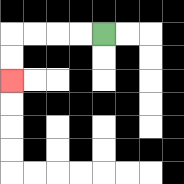{'start': '[4, 1]', 'end': '[0, 3]', 'path_directions': 'L,L,L,L,D,D', 'path_coordinates': '[[4, 1], [3, 1], [2, 1], [1, 1], [0, 1], [0, 2], [0, 3]]'}